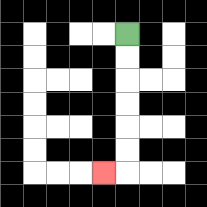{'start': '[5, 1]', 'end': '[4, 7]', 'path_directions': 'D,D,D,D,D,D,L', 'path_coordinates': '[[5, 1], [5, 2], [5, 3], [5, 4], [5, 5], [5, 6], [5, 7], [4, 7]]'}